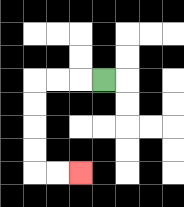{'start': '[4, 3]', 'end': '[3, 7]', 'path_directions': 'L,L,L,D,D,D,D,R,R', 'path_coordinates': '[[4, 3], [3, 3], [2, 3], [1, 3], [1, 4], [1, 5], [1, 6], [1, 7], [2, 7], [3, 7]]'}